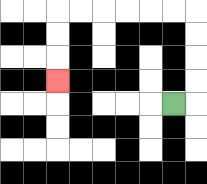{'start': '[7, 4]', 'end': '[2, 3]', 'path_directions': 'R,U,U,U,U,L,L,L,L,L,L,D,D,D', 'path_coordinates': '[[7, 4], [8, 4], [8, 3], [8, 2], [8, 1], [8, 0], [7, 0], [6, 0], [5, 0], [4, 0], [3, 0], [2, 0], [2, 1], [2, 2], [2, 3]]'}